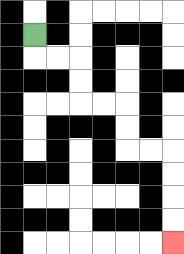{'start': '[1, 1]', 'end': '[7, 10]', 'path_directions': 'D,R,R,D,D,R,R,D,D,R,R,D,D,D,D', 'path_coordinates': '[[1, 1], [1, 2], [2, 2], [3, 2], [3, 3], [3, 4], [4, 4], [5, 4], [5, 5], [5, 6], [6, 6], [7, 6], [7, 7], [7, 8], [7, 9], [7, 10]]'}